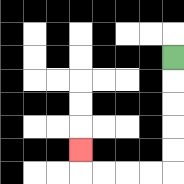{'start': '[7, 2]', 'end': '[3, 6]', 'path_directions': 'D,D,D,D,D,L,L,L,L,U', 'path_coordinates': '[[7, 2], [7, 3], [7, 4], [7, 5], [7, 6], [7, 7], [6, 7], [5, 7], [4, 7], [3, 7], [3, 6]]'}